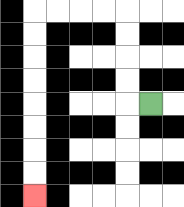{'start': '[6, 4]', 'end': '[1, 8]', 'path_directions': 'L,U,U,U,U,L,L,L,L,D,D,D,D,D,D,D,D', 'path_coordinates': '[[6, 4], [5, 4], [5, 3], [5, 2], [5, 1], [5, 0], [4, 0], [3, 0], [2, 0], [1, 0], [1, 1], [1, 2], [1, 3], [1, 4], [1, 5], [1, 6], [1, 7], [1, 8]]'}